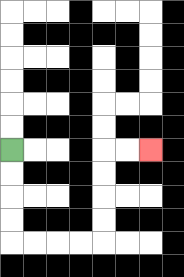{'start': '[0, 6]', 'end': '[6, 6]', 'path_directions': 'D,D,D,D,R,R,R,R,U,U,U,U,R,R', 'path_coordinates': '[[0, 6], [0, 7], [0, 8], [0, 9], [0, 10], [1, 10], [2, 10], [3, 10], [4, 10], [4, 9], [4, 8], [4, 7], [4, 6], [5, 6], [6, 6]]'}